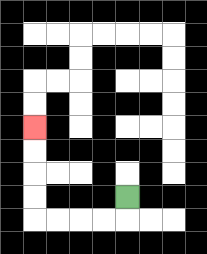{'start': '[5, 8]', 'end': '[1, 5]', 'path_directions': 'D,L,L,L,L,U,U,U,U', 'path_coordinates': '[[5, 8], [5, 9], [4, 9], [3, 9], [2, 9], [1, 9], [1, 8], [1, 7], [1, 6], [1, 5]]'}